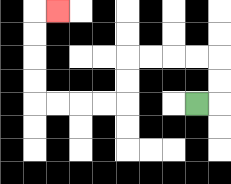{'start': '[8, 4]', 'end': '[2, 0]', 'path_directions': 'R,U,U,L,L,L,L,D,D,L,L,L,L,U,U,U,U,R', 'path_coordinates': '[[8, 4], [9, 4], [9, 3], [9, 2], [8, 2], [7, 2], [6, 2], [5, 2], [5, 3], [5, 4], [4, 4], [3, 4], [2, 4], [1, 4], [1, 3], [1, 2], [1, 1], [1, 0], [2, 0]]'}